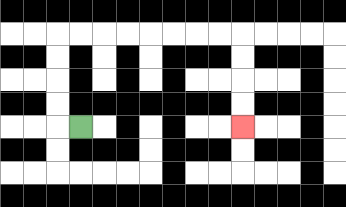{'start': '[3, 5]', 'end': '[10, 5]', 'path_directions': 'L,U,U,U,U,R,R,R,R,R,R,R,R,D,D,D,D', 'path_coordinates': '[[3, 5], [2, 5], [2, 4], [2, 3], [2, 2], [2, 1], [3, 1], [4, 1], [5, 1], [6, 1], [7, 1], [8, 1], [9, 1], [10, 1], [10, 2], [10, 3], [10, 4], [10, 5]]'}